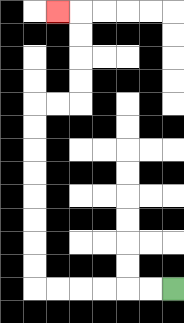{'start': '[7, 12]', 'end': '[2, 0]', 'path_directions': 'L,L,L,L,L,L,U,U,U,U,U,U,U,U,R,R,U,U,U,U,L', 'path_coordinates': '[[7, 12], [6, 12], [5, 12], [4, 12], [3, 12], [2, 12], [1, 12], [1, 11], [1, 10], [1, 9], [1, 8], [1, 7], [1, 6], [1, 5], [1, 4], [2, 4], [3, 4], [3, 3], [3, 2], [3, 1], [3, 0], [2, 0]]'}